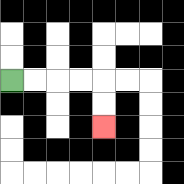{'start': '[0, 3]', 'end': '[4, 5]', 'path_directions': 'R,R,R,R,D,D', 'path_coordinates': '[[0, 3], [1, 3], [2, 3], [3, 3], [4, 3], [4, 4], [4, 5]]'}